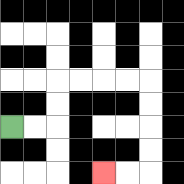{'start': '[0, 5]', 'end': '[4, 7]', 'path_directions': 'R,R,U,U,R,R,R,R,D,D,D,D,L,L', 'path_coordinates': '[[0, 5], [1, 5], [2, 5], [2, 4], [2, 3], [3, 3], [4, 3], [5, 3], [6, 3], [6, 4], [6, 5], [6, 6], [6, 7], [5, 7], [4, 7]]'}